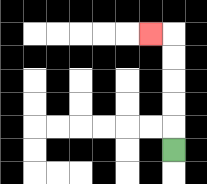{'start': '[7, 6]', 'end': '[6, 1]', 'path_directions': 'U,U,U,U,U,L', 'path_coordinates': '[[7, 6], [7, 5], [7, 4], [7, 3], [7, 2], [7, 1], [6, 1]]'}